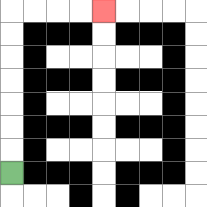{'start': '[0, 7]', 'end': '[4, 0]', 'path_directions': 'U,U,U,U,U,U,U,R,R,R,R', 'path_coordinates': '[[0, 7], [0, 6], [0, 5], [0, 4], [0, 3], [0, 2], [0, 1], [0, 0], [1, 0], [2, 0], [3, 0], [4, 0]]'}